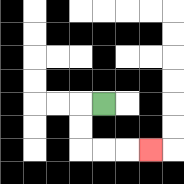{'start': '[4, 4]', 'end': '[6, 6]', 'path_directions': 'L,D,D,R,R,R', 'path_coordinates': '[[4, 4], [3, 4], [3, 5], [3, 6], [4, 6], [5, 6], [6, 6]]'}